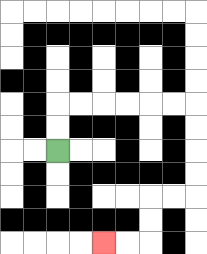{'start': '[2, 6]', 'end': '[4, 10]', 'path_directions': 'U,U,R,R,R,R,R,R,D,D,D,D,L,L,D,D,L,L', 'path_coordinates': '[[2, 6], [2, 5], [2, 4], [3, 4], [4, 4], [5, 4], [6, 4], [7, 4], [8, 4], [8, 5], [8, 6], [8, 7], [8, 8], [7, 8], [6, 8], [6, 9], [6, 10], [5, 10], [4, 10]]'}